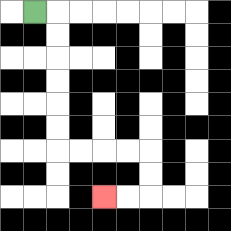{'start': '[1, 0]', 'end': '[4, 8]', 'path_directions': 'R,D,D,D,D,D,D,R,R,R,R,D,D,L,L', 'path_coordinates': '[[1, 0], [2, 0], [2, 1], [2, 2], [2, 3], [2, 4], [2, 5], [2, 6], [3, 6], [4, 6], [5, 6], [6, 6], [6, 7], [6, 8], [5, 8], [4, 8]]'}